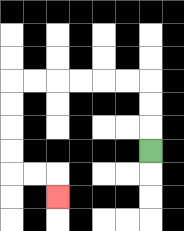{'start': '[6, 6]', 'end': '[2, 8]', 'path_directions': 'U,U,U,L,L,L,L,L,L,D,D,D,D,R,R,D', 'path_coordinates': '[[6, 6], [6, 5], [6, 4], [6, 3], [5, 3], [4, 3], [3, 3], [2, 3], [1, 3], [0, 3], [0, 4], [0, 5], [0, 6], [0, 7], [1, 7], [2, 7], [2, 8]]'}